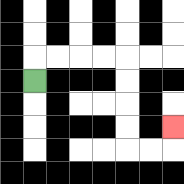{'start': '[1, 3]', 'end': '[7, 5]', 'path_directions': 'U,R,R,R,R,D,D,D,D,R,R,U', 'path_coordinates': '[[1, 3], [1, 2], [2, 2], [3, 2], [4, 2], [5, 2], [5, 3], [5, 4], [5, 5], [5, 6], [6, 6], [7, 6], [7, 5]]'}